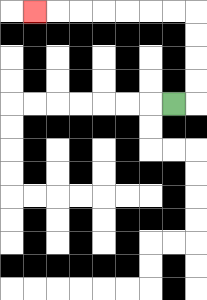{'start': '[7, 4]', 'end': '[1, 0]', 'path_directions': 'R,U,U,U,U,L,L,L,L,L,L,L', 'path_coordinates': '[[7, 4], [8, 4], [8, 3], [8, 2], [8, 1], [8, 0], [7, 0], [6, 0], [5, 0], [4, 0], [3, 0], [2, 0], [1, 0]]'}